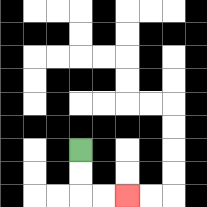{'start': '[3, 6]', 'end': '[5, 8]', 'path_directions': 'D,D,R,R', 'path_coordinates': '[[3, 6], [3, 7], [3, 8], [4, 8], [5, 8]]'}